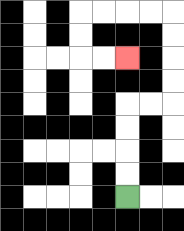{'start': '[5, 8]', 'end': '[5, 2]', 'path_directions': 'U,U,U,U,R,R,U,U,U,U,L,L,L,L,D,D,R,R', 'path_coordinates': '[[5, 8], [5, 7], [5, 6], [5, 5], [5, 4], [6, 4], [7, 4], [7, 3], [7, 2], [7, 1], [7, 0], [6, 0], [5, 0], [4, 0], [3, 0], [3, 1], [3, 2], [4, 2], [5, 2]]'}